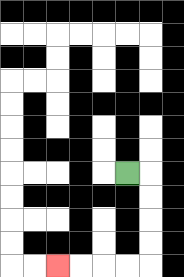{'start': '[5, 7]', 'end': '[2, 11]', 'path_directions': 'R,D,D,D,D,L,L,L,L', 'path_coordinates': '[[5, 7], [6, 7], [6, 8], [6, 9], [6, 10], [6, 11], [5, 11], [4, 11], [3, 11], [2, 11]]'}